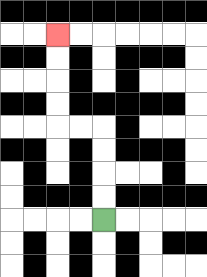{'start': '[4, 9]', 'end': '[2, 1]', 'path_directions': 'U,U,U,U,L,L,U,U,U,U', 'path_coordinates': '[[4, 9], [4, 8], [4, 7], [4, 6], [4, 5], [3, 5], [2, 5], [2, 4], [2, 3], [2, 2], [2, 1]]'}